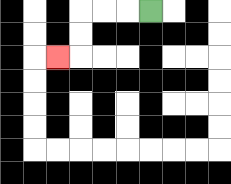{'start': '[6, 0]', 'end': '[2, 2]', 'path_directions': 'L,L,L,D,D,L', 'path_coordinates': '[[6, 0], [5, 0], [4, 0], [3, 0], [3, 1], [3, 2], [2, 2]]'}